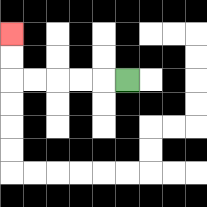{'start': '[5, 3]', 'end': '[0, 1]', 'path_directions': 'L,L,L,L,L,U,U', 'path_coordinates': '[[5, 3], [4, 3], [3, 3], [2, 3], [1, 3], [0, 3], [0, 2], [0, 1]]'}